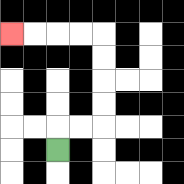{'start': '[2, 6]', 'end': '[0, 1]', 'path_directions': 'U,R,R,U,U,U,U,L,L,L,L', 'path_coordinates': '[[2, 6], [2, 5], [3, 5], [4, 5], [4, 4], [4, 3], [4, 2], [4, 1], [3, 1], [2, 1], [1, 1], [0, 1]]'}